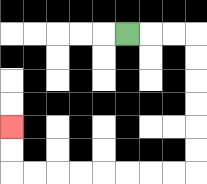{'start': '[5, 1]', 'end': '[0, 5]', 'path_directions': 'R,R,R,D,D,D,D,D,D,L,L,L,L,L,L,L,L,U,U', 'path_coordinates': '[[5, 1], [6, 1], [7, 1], [8, 1], [8, 2], [8, 3], [8, 4], [8, 5], [8, 6], [8, 7], [7, 7], [6, 7], [5, 7], [4, 7], [3, 7], [2, 7], [1, 7], [0, 7], [0, 6], [0, 5]]'}